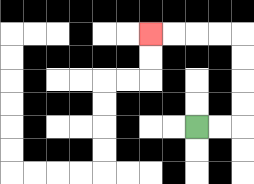{'start': '[8, 5]', 'end': '[6, 1]', 'path_directions': 'R,R,U,U,U,U,L,L,L,L', 'path_coordinates': '[[8, 5], [9, 5], [10, 5], [10, 4], [10, 3], [10, 2], [10, 1], [9, 1], [8, 1], [7, 1], [6, 1]]'}